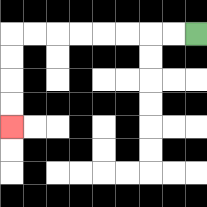{'start': '[8, 1]', 'end': '[0, 5]', 'path_directions': 'L,L,L,L,L,L,L,L,D,D,D,D', 'path_coordinates': '[[8, 1], [7, 1], [6, 1], [5, 1], [4, 1], [3, 1], [2, 1], [1, 1], [0, 1], [0, 2], [0, 3], [0, 4], [0, 5]]'}